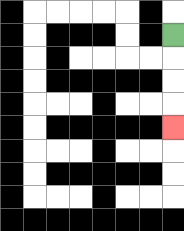{'start': '[7, 1]', 'end': '[7, 5]', 'path_directions': 'D,D,D,D', 'path_coordinates': '[[7, 1], [7, 2], [7, 3], [7, 4], [7, 5]]'}